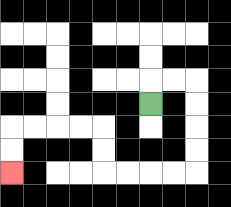{'start': '[6, 4]', 'end': '[0, 7]', 'path_directions': 'U,R,R,D,D,D,D,L,L,L,L,U,U,L,L,L,L,D,D', 'path_coordinates': '[[6, 4], [6, 3], [7, 3], [8, 3], [8, 4], [8, 5], [8, 6], [8, 7], [7, 7], [6, 7], [5, 7], [4, 7], [4, 6], [4, 5], [3, 5], [2, 5], [1, 5], [0, 5], [0, 6], [0, 7]]'}